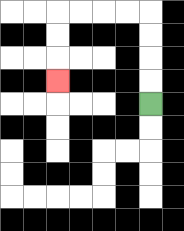{'start': '[6, 4]', 'end': '[2, 3]', 'path_directions': 'U,U,U,U,L,L,L,L,D,D,D', 'path_coordinates': '[[6, 4], [6, 3], [6, 2], [6, 1], [6, 0], [5, 0], [4, 0], [3, 0], [2, 0], [2, 1], [2, 2], [2, 3]]'}